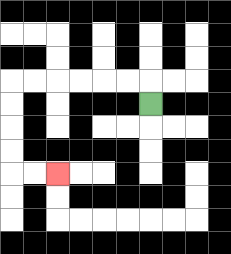{'start': '[6, 4]', 'end': '[2, 7]', 'path_directions': 'U,L,L,L,L,L,L,D,D,D,D,R,R', 'path_coordinates': '[[6, 4], [6, 3], [5, 3], [4, 3], [3, 3], [2, 3], [1, 3], [0, 3], [0, 4], [0, 5], [0, 6], [0, 7], [1, 7], [2, 7]]'}